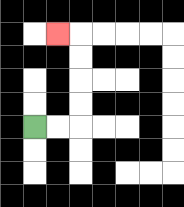{'start': '[1, 5]', 'end': '[2, 1]', 'path_directions': 'R,R,U,U,U,U,L', 'path_coordinates': '[[1, 5], [2, 5], [3, 5], [3, 4], [3, 3], [3, 2], [3, 1], [2, 1]]'}